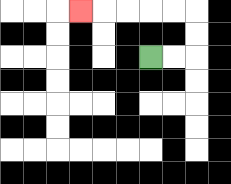{'start': '[6, 2]', 'end': '[3, 0]', 'path_directions': 'R,R,U,U,L,L,L,L,L', 'path_coordinates': '[[6, 2], [7, 2], [8, 2], [8, 1], [8, 0], [7, 0], [6, 0], [5, 0], [4, 0], [3, 0]]'}